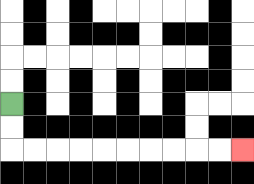{'start': '[0, 4]', 'end': '[10, 6]', 'path_directions': 'D,D,R,R,R,R,R,R,R,R,R,R', 'path_coordinates': '[[0, 4], [0, 5], [0, 6], [1, 6], [2, 6], [3, 6], [4, 6], [5, 6], [6, 6], [7, 6], [8, 6], [9, 6], [10, 6]]'}